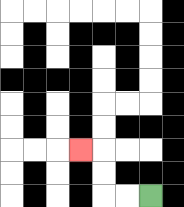{'start': '[6, 8]', 'end': '[3, 6]', 'path_directions': 'L,L,U,U,L', 'path_coordinates': '[[6, 8], [5, 8], [4, 8], [4, 7], [4, 6], [3, 6]]'}